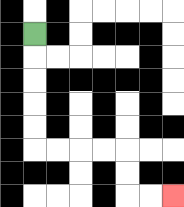{'start': '[1, 1]', 'end': '[7, 8]', 'path_directions': 'D,D,D,D,D,R,R,R,R,D,D,R,R', 'path_coordinates': '[[1, 1], [1, 2], [1, 3], [1, 4], [1, 5], [1, 6], [2, 6], [3, 6], [4, 6], [5, 6], [5, 7], [5, 8], [6, 8], [7, 8]]'}